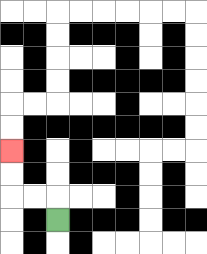{'start': '[2, 9]', 'end': '[0, 6]', 'path_directions': 'U,L,L,U,U', 'path_coordinates': '[[2, 9], [2, 8], [1, 8], [0, 8], [0, 7], [0, 6]]'}